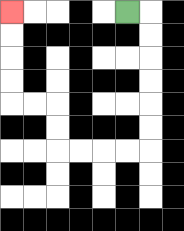{'start': '[5, 0]', 'end': '[0, 0]', 'path_directions': 'R,D,D,D,D,D,D,L,L,L,L,U,U,L,L,U,U,U,U', 'path_coordinates': '[[5, 0], [6, 0], [6, 1], [6, 2], [6, 3], [6, 4], [6, 5], [6, 6], [5, 6], [4, 6], [3, 6], [2, 6], [2, 5], [2, 4], [1, 4], [0, 4], [0, 3], [0, 2], [0, 1], [0, 0]]'}